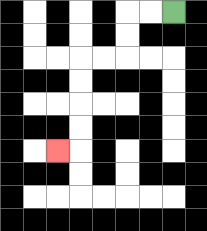{'start': '[7, 0]', 'end': '[2, 6]', 'path_directions': 'L,L,D,D,L,L,D,D,D,D,L', 'path_coordinates': '[[7, 0], [6, 0], [5, 0], [5, 1], [5, 2], [4, 2], [3, 2], [3, 3], [3, 4], [3, 5], [3, 6], [2, 6]]'}